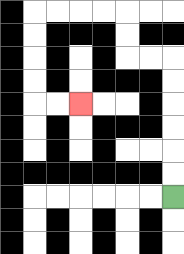{'start': '[7, 8]', 'end': '[3, 4]', 'path_directions': 'U,U,U,U,U,U,L,L,U,U,L,L,L,L,D,D,D,D,R,R', 'path_coordinates': '[[7, 8], [7, 7], [7, 6], [7, 5], [7, 4], [7, 3], [7, 2], [6, 2], [5, 2], [5, 1], [5, 0], [4, 0], [3, 0], [2, 0], [1, 0], [1, 1], [1, 2], [1, 3], [1, 4], [2, 4], [3, 4]]'}